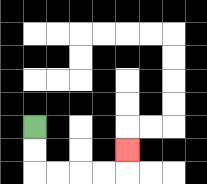{'start': '[1, 5]', 'end': '[5, 6]', 'path_directions': 'D,D,R,R,R,R,U', 'path_coordinates': '[[1, 5], [1, 6], [1, 7], [2, 7], [3, 7], [4, 7], [5, 7], [5, 6]]'}